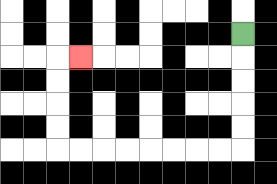{'start': '[10, 1]', 'end': '[3, 2]', 'path_directions': 'D,D,D,D,D,L,L,L,L,L,L,L,L,U,U,U,U,R', 'path_coordinates': '[[10, 1], [10, 2], [10, 3], [10, 4], [10, 5], [10, 6], [9, 6], [8, 6], [7, 6], [6, 6], [5, 6], [4, 6], [3, 6], [2, 6], [2, 5], [2, 4], [2, 3], [2, 2], [3, 2]]'}